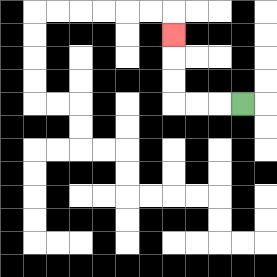{'start': '[10, 4]', 'end': '[7, 1]', 'path_directions': 'L,L,L,U,U,U', 'path_coordinates': '[[10, 4], [9, 4], [8, 4], [7, 4], [7, 3], [7, 2], [7, 1]]'}